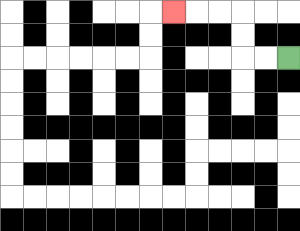{'start': '[12, 2]', 'end': '[7, 0]', 'path_directions': 'L,L,U,U,L,L,L', 'path_coordinates': '[[12, 2], [11, 2], [10, 2], [10, 1], [10, 0], [9, 0], [8, 0], [7, 0]]'}